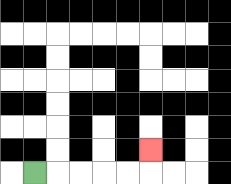{'start': '[1, 7]', 'end': '[6, 6]', 'path_directions': 'R,R,R,R,R,U', 'path_coordinates': '[[1, 7], [2, 7], [3, 7], [4, 7], [5, 7], [6, 7], [6, 6]]'}